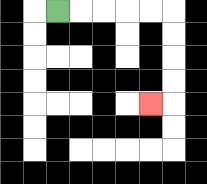{'start': '[2, 0]', 'end': '[6, 4]', 'path_directions': 'R,R,R,R,R,D,D,D,D,L', 'path_coordinates': '[[2, 0], [3, 0], [4, 0], [5, 0], [6, 0], [7, 0], [7, 1], [7, 2], [7, 3], [7, 4], [6, 4]]'}